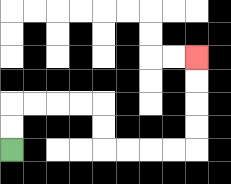{'start': '[0, 6]', 'end': '[8, 2]', 'path_directions': 'U,U,R,R,R,R,D,D,R,R,R,R,U,U,U,U', 'path_coordinates': '[[0, 6], [0, 5], [0, 4], [1, 4], [2, 4], [3, 4], [4, 4], [4, 5], [4, 6], [5, 6], [6, 6], [7, 6], [8, 6], [8, 5], [8, 4], [8, 3], [8, 2]]'}